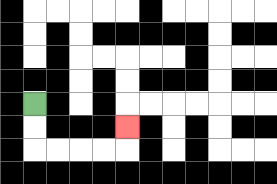{'start': '[1, 4]', 'end': '[5, 5]', 'path_directions': 'D,D,R,R,R,R,U', 'path_coordinates': '[[1, 4], [1, 5], [1, 6], [2, 6], [3, 6], [4, 6], [5, 6], [5, 5]]'}